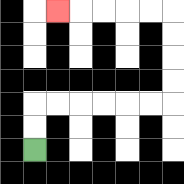{'start': '[1, 6]', 'end': '[2, 0]', 'path_directions': 'U,U,R,R,R,R,R,R,U,U,U,U,L,L,L,L,L', 'path_coordinates': '[[1, 6], [1, 5], [1, 4], [2, 4], [3, 4], [4, 4], [5, 4], [6, 4], [7, 4], [7, 3], [7, 2], [7, 1], [7, 0], [6, 0], [5, 0], [4, 0], [3, 0], [2, 0]]'}